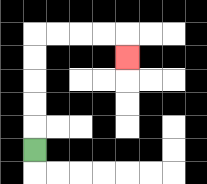{'start': '[1, 6]', 'end': '[5, 2]', 'path_directions': 'U,U,U,U,U,R,R,R,R,D', 'path_coordinates': '[[1, 6], [1, 5], [1, 4], [1, 3], [1, 2], [1, 1], [2, 1], [3, 1], [4, 1], [5, 1], [5, 2]]'}